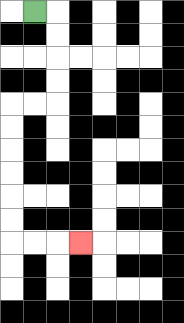{'start': '[1, 0]', 'end': '[3, 10]', 'path_directions': 'R,D,D,D,D,L,L,D,D,D,D,D,D,R,R,R', 'path_coordinates': '[[1, 0], [2, 0], [2, 1], [2, 2], [2, 3], [2, 4], [1, 4], [0, 4], [0, 5], [0, 6], [0, 7], [0, 8], [0, 9], [0, 10], [1, 10], [2, 10], [3, 10]]'}